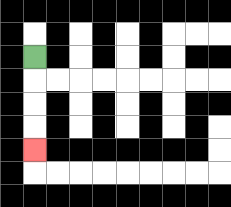{'start': '[1, 2]', 'end': '[1, 6]', 'path_directions': 'D,D,D,D', 'path_coordinates': '[[1, 2], [1, 3], [1, 4], [1, 5], [1, 6]]'}